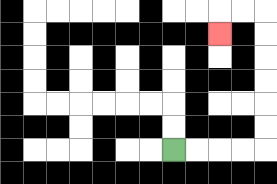{'start': '[7, 6]', 'end': '[9, 1]', 'path_directions': 'R,R,R,R,U,U,U,U,U,U,L,L,D', 'path_coordinates': '[[7, 6], [8, 6], [9, 6], [10, 6], [11, 6], [11, 5], [11, 4], [11, 3], [11, 2], [11, 1], [11, 0], [10, 0], [9, 0], [9, 1]]'}